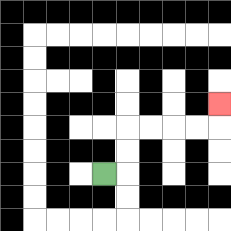{'start': '[4, 7]', 'end': '[9, 4]', 'path_directions': 'R,U,U,R,R,R,R,U', 'path_coordinates': '[[4, 7], [5, 7], [5, 6], [5, 5], [6, 5], [7, 5], [8, 5], [9, 5], [9, 4]]'}